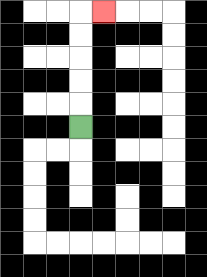{'start': '[3, 5]', 'end': '[4, 0]', 'path_directions': 'U,U,U,U,U,R', 'path_coordinates': '[[3, 5], [3, 4], [3, 3], [3, 2], [3, 1], [3, 0], [4, 0]]'}